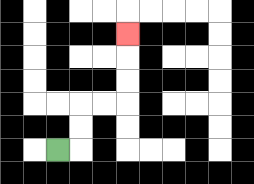{'start': '[2, 6]', 'end': '[5, 1]', 'path_directions': 'R,U,U,R,R,U,U,U', 'path_coordinates': '[[2, 6], [3, 6], [3, 5], [3, 4], [4, 4], [5, 4], [5, 3], [5, 2], [5, 1]]'}